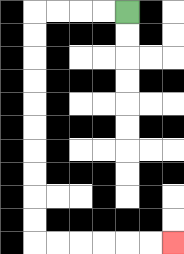{'start': '[5, 0]', 'end': '[7, 10]', 'path_directions': 'L,L,L,L,D,D,D,D,D,D,D,D,D,D,R,R,R,R,R,R', 'path_coordinates': '[[5, 0], [4, 0], [3, 0], [2, 0], [1, 0], [1, 1], [1, 2], [1, 3], [1, 4], [1, 5], [1, 6], [1, 7], [1, 8], [1, 9], [1, 10], [2, 10], [3, 10], [4, 10], [5, 10], [6, 10], [7, 10]]'}